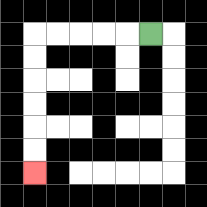{'start': '[6, 1]', 'end': '[1, 7]', 'path_directions': 'L,L,L,L,L,D,D,D,D,D,D', 'path_coordinates': '[[6, 1], [5, 1], [4, 1], [3, 1], [2, 1], [1, 1], [1, 2], [1, 3], [1, 4], [1, 5], [1, 6], [1, 7]]'}